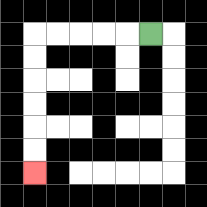{'start': '[6, 1]', 'end': '[1, 7]', 'path_directions': 'L,L,L,L,L,D,D,D,D,D,D', 'path_coordinates': '[[6, 1], [5, 1], [4, 1], [3, 1], [2, 1], [1, 1], [1, 2], [1, 3], [1, 4], [1, 5], [1, 6], [1, 7]]'}